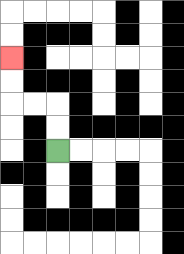{'start': '[2, 6]', 'end': '[0, 2]', 'path_directions': 'U,U,L,L,U,U', 'path_coordinates': '[[2, 6], [2, 5], [2, 4], [1, 4], [0, 4], [0, 3], [0, 2]]'}